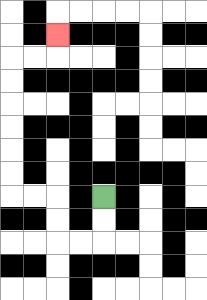{'start': '[4, 8]', 'end': '[2, 1]', 'path_directions': 'D,D,L,L,U,U,L,L,U,U,U,U,U,U,R,R,U', 'path_coordinates': '[[4, 8], [4, 9], [4, 10], [3, 10], [2, 10], [2, 9], [2, 8], [1, 8], [0, 8], [0, 7], [0, 6], [0, 5], [0, 4], [0, 3], [0, 2], [1, 2], [2, 2], [2, 1]]'}